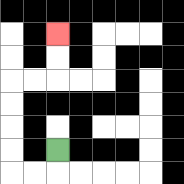{'start': '[2, 6]', 'end': '[2, 1]', 'path_directions': 'D,L,L,U,U,U,U,R,R,U,U', 'path_coordinates': '[[2, 6], [2, 7], [1, 7], [0, 7], [0, 6], [0, 5], [0, 4], [0, 3], [1, 3], [2, 3], [2, 2], [2, 1]]'}